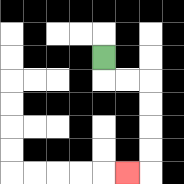{'start': '[4, 2]', 'end': '[5, 7]', 'path_directions': 'D,R,R,D,D,D,D,L', 'path_coordinates': '[[4, 2], [4, 3], [5, 3], [6, 3], [6, 4], [6, 5], [6, 6], [6, 7], [5, 7]]'}